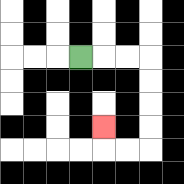{'start': '[3, 2]', 'end': '[4, 5]', 'path_directions': 'R,R,R,D,D,D,D,L,L,U', 'path_coordinates': '[[3, 2], [4, 2], [5, 2], [6, 2], [6, 3], [6, 4], [6, 5], [6, 6], [5, 6], [4, 6], [4, 5]]'}